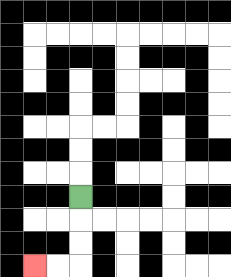{'start': '[3, 8]', 'end': '[1, 11]', 'path_directions': 'D,D,D,L,L', 'path_coordinates': '[[3, 8], [3, 9], [3, 10], [3, 11], [2, 11], [1, 11]]'}